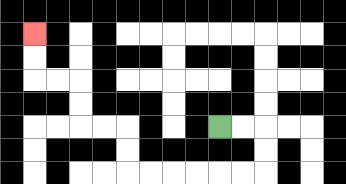{'start': '[9, 5]', 'end': '[1, 1]', 'path_directions': 'R,R,D,D,L,L,L,L,L,L,U,U,L,L,U,U,L,L,U,U', 'path_coordinates': '[[9, 5], [10, 5], [11, 5], [11, 6], [11, 7], [10, 7], [9, 7], [8, 7], [7, 7], [6, 7], [5, 7], [5, 6], [5, 5], [4, 5], [3, 5], [3, 4], [3, 3], [2, 3], [1, 3], [1, 2], [1, 1]]'}